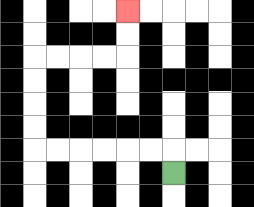{'start': '[7, 7]', 'end': '[5, 0]', 'path_directions': 'U,L,L,L,L,L,L,U,U,U,U,R,R,R,R,U,U', 'path_coordinates': '[[7, 7], [7, 6], [6, 6], [5, 6], [4, 6], [3, 6], [2, 6], [1, 6], [1, 5], [1, 4], [1, 3], [1, 2], [2, 2], [3, 2], [4, 2], [5, 2], [5, 1], [5, 0]]'}